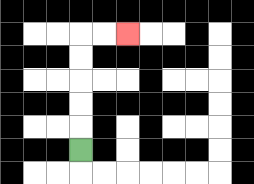{'start': '[3, 6]', 'end': '[5, 1]', 'path_directions': 'U,U,U,U,U,R,R', 'path_coordinates': '[[3, 6], [3, 5], [3, 4], [3, 3], [3, 2], [3, 1], [4, 1], [5, 1]]'}